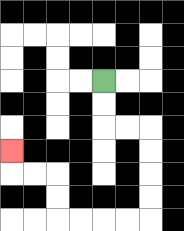{'start': '[4, 3]', 'end': '[0, 6]', 'path_directions': 'D,D,R,R,D,D,D,D,L,L,L,L,U,U,L,L,U', 'path_coordinates': '[[4, 3], [4, 4], [4, 5], [5, 5], [6, 5], [6, 6], [6, 7], [6, 8], [6, 9], [5, 9], [4, 9], [3, 9], [2, 9], [2, 8], [2, 7], [1, 7], [0, 7], [0, 6]]'}